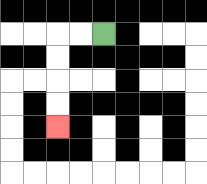{'start': '[4, 1]', 'end': '[2, 5]', 'path_directions': 'L,L,D,D,D,D', 'path_coordinates': '[[4, 1], [3, 1], [2, 1], [2, 2], [2, 3], [2, 4], [2, 5]]'}